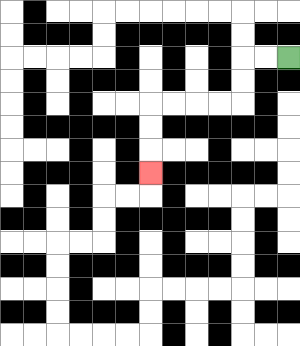{'start': '[12, 2]', 'end': '[6, 7]', 'path_directions': 'L,L,D,D,L,L,L,L,D,D,D', 'path_coordinates': '[[12, 2], [11, 2], [10, 2], [10, 3], [10, 4], [9, 4], [8, 4], [7, 4], [6, 4], [6, 5], [6, 6], [6, 7]]'}